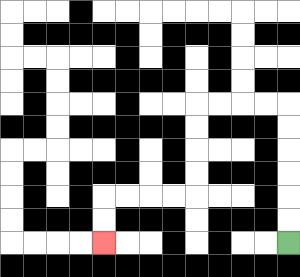{'start': '[12, 10]', 'end': '[4, 10]', 'path_directions': 'U,U,U,U,U,U,L,L,L,L,D,D,D,D,L,L,L,L,D,D', 'path_coordinates': '[[12, 10], [12, 9], [12, 8], [12, 7], [12, 6], [12, 5], [12, 4], [11, 4], [10, 4], [9, 4], [8, 4], [8, 5], [8, 6], [8, 7], [8, 8], [7, 8], [6, 8], [5, 8], [4, 8], [4, 9], [4, 10]]'}